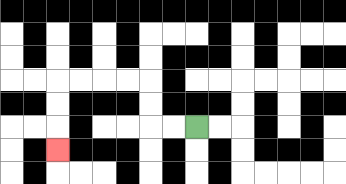{'start': '[8, 5]', 'end': '[2, 6]', 'path_directions': 'L,L,U,U,L,L,L,L,D,D,D', 'path_coordinates': '[[8, 5], [7, 5], [6, 5], [6, 4], [6, 3], [5, 3], [4, 3], [3, 3], [2, 3], [2, 4], [2, 5], [2, 6]]'}